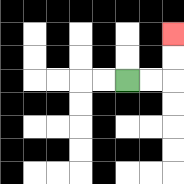{'start': '[5, 3]', 'end': '[7, 1]', 'path_directions': 'R,R,U,U', 'path_coordinates': '[[5, 3], [6, 3], [7, 3], [7, 2], [7, 1]]'}